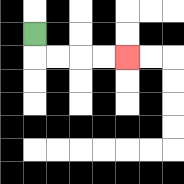{'start': '[1, 1]', 'end': '[5, 2]', 'path_directions': 'D,R,R,R,R', 'path_coordinates': '[[1, 1], [1, 2], [2, 2], [3, 2], [4, 2], [5, 2]]'}